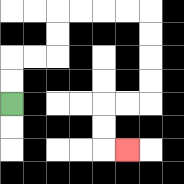{'start': '[0, 4]', 'end': '[5, 6]', 'path_directions': 'U,U,R,R,U,U,R,R,R,R,D,D,D,D,L,L,D,D,R', 'path_coordinates': '[[0, 4], [0, 3], [0, 2], [1, 2], [2, 2], [2, 1], [2, 0], [3, 0], [4, 0], [5, 0], [6, 0], [6, 1], [6, 2], [6, 3], [6, 4], [5, 4], [4, 4], [4, 5], [4, 6], [5, 6]]'}